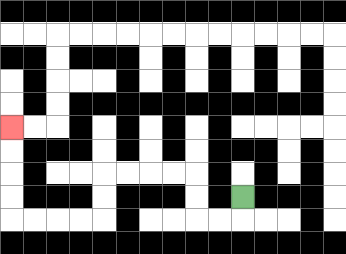{'start': '[10, 8]', 'end': '[0, 5]', 'path_directions': 'D,L,L,U,U,L,L,L,L,D,D,L,L,L,L,U,U,U,U', 'path_coordinates': '[[10, 8], [10, 9], [9, 9], [8, 9], [8, 8], [8, 7], [7, 7], [6, 7], [5, 7], [4, 7], [4, 8], [4, 9], [3, 9], [2, 9], [1, 9], [0, 9], [0, 8], [0, 7], [0, 6], [0, 5]]'}